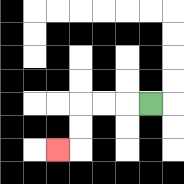{'start': '[6, 4]', 'end': '[2, 6]', 'path_directions': 'L,L,L,D,D,L', 'path_coordinates': '[[6, 4], [5, 4], [4, 4], [3, 4], [3, 5], [3, 6], [2, 6]]'}